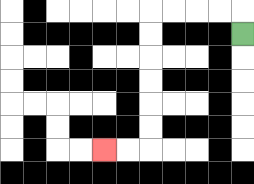{'start': '[10, 1]', 'end': '[4, 6]', 'path_directions': 'U,L,L,L,L,D,D,D,D,D,D,L,L', 'path_coordinates': '[[10, 1], [10, 0], [9, 0], [8, 0], [7, 0], [6, 0], [6, 1], [6, 2], [6, 3], [6, 4], [6, 5], [6, 6], [5, 6], [4, 6]]'}